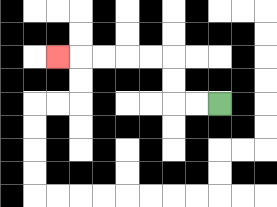{'start': '[9, 4]', 'end': '[2, 2]', 'path_directions': 'L,L,U,U,L,L,L,L,L', 'path_coordinates': '[[9, 4], [8, 4], [7, 4], [7, 3], [7, 2], [6, 2], [5, 2], [4, 2], [3, 2], [2, 2]]'}